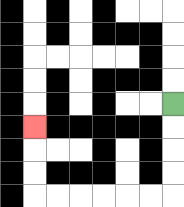{'start': '[7, 4]', 'end': '[1, 5]', 'path_directions': 'D,D,D,D,L,L,L,L,L,L,U,U,U', 'path_coordinates': '[[7, 4], [7, 5], [7, 6], [7, 7], [7, 8], [6, 8], [5, 8], [4, 8], [3, 8], [2, 8], [1, 8], [1, 7], [1, 6], [1, 5]]'}